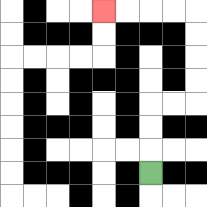{'start': '[6, 7]', 'end': '[4, 0]', 'path_directions': 'U,U,U,R,R,U,U,U,U,L,L,L,L', 'path_coordinates': '[[6, 7], [6, 6], [6, 5], [6, 4], [7, 4], [8, 4], [8, 3], [8, 2], [8, 1], [8, 0], [7, 0], [6, 0], [5, 0], [4, 0]]'}